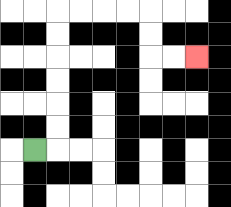{'start': '[1, 6]', 'end': '[8, 2]', 'path_directions': 'R,U,U,U,U,U,U,R,R,R,R,D,D,R,R', 'path_coordinates': '[[1, 6], [2, 6], [2, 5], [2, 4], [2, 3], [2, 2], [2, 1], [2, 0], [3, 0], [4, 0], [5, 0], [6, 0], [6, 1], [6, 2], [7, 2], [8, 2]]'}